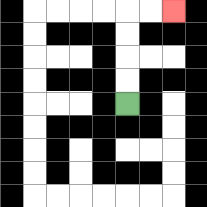{'start': '[5, 4]', 'end': '[7, 0]', 'path_directions': 'U,U,U,U,R,R', 'path_coordinates': '[[5, 4], [5, 3], [5, 2], [5, 1], [5, 0], [6, 0], [7, 0]]'}